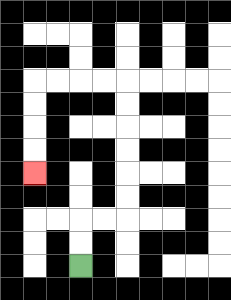{'start': '[3, 11]', 'end': '[1, 7]', 'path_directions': 'U,U,R,R,U,U,U,U,U,U,L,L,L,L,D,D,D,D', 'path_coordinates': '[[3, 11], [3, 10], [3, 9], [4, 9], [5, 9], [5, 8], [5, 7], [5, 6], [5, 5], [5, 4], [5, 3], [4, 3], [3, 3], [2, 3], [1, 3], [1, 4], [1, 5], [1, 6], [1, 7]]'}